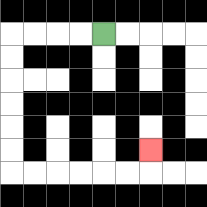{'start': '[4, 1]', 'end': '[6, 6]', 'path_directions': 'L,L,L,L,D,D,D,D,D,D,R,R,R,R,R,R,U', 'path_coordinates': '[[4, 1], [3, 1], [2, 1], [1, 1], [0, 1], [0, 2], [0, 3], [0, 4], [0, 5], [0, 6], [0, 7], [1, 7], [2, 7], [3, 7], [4, 7], [5, 7], [6, 7], [6, 6]]'}